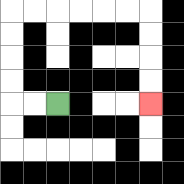{'start': '[2, 4]', 'end': '[6, 4]', 'path_directions': 'L,L,U,U,U,U,R,R,R,R,R,R,D,D,D,D', 'path_coordinates': '[[2, 4], [1, 4], [0, 4], [0, 3], [0, 2], [0, 1], [0, 0], [1, 0], [2, 0], [3, 0], [4, 0], [5, 0], [6, 0], [6, 1], [6, 2], [6, 3], [6, 4]]'}